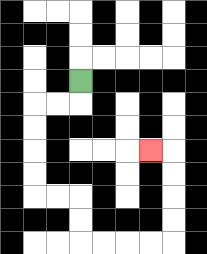{'start': '[3, 3]', 'end': '[6, 6]', 'path_directions': 'D,L,L,D,D,D,D,R,R,D,D,R,R,R,R,U,U,U,U,L', 'path_coordinates': '[[3, 3], [3, 4], [2, 4], [1, 4], [1, 5], [1, 6], [1, 7], [1, 8], [2, 8], [3, 8], [3, 9], [3, 10], [4, 10], [5, 10], [6, 10], [7, 10], [7, 9], [7, 8], [7, 7], [7, 6], [6, 6]]'}